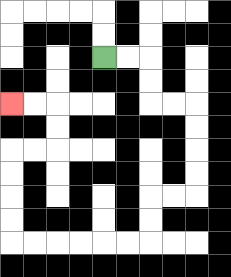{'start': '[4, 2]', 'end': '[0, 4]', 'path_directions': 'R,R,D,D,R,R,D,D,D,D,L,L,D,D,L,L,L,L,L,L,U,U,U,U,R,R,U,U,L,L', 'path_coordinates': '[[4, 2], [5, 2], [6, 2], [6, 3], [6, 4], [7, 4], [8, 4], [8, 5], [8, 6], [8, 7], [8, 8], [7, 8], [6, 8], [6, 9], [6, 10], [5, 10], [4, 10], [3, 10], [2, 10], [1, 10], [0, 10], [0, 9], [0, 8], [0, 7], [0, 6], [1, 6], [2, 6], [2, 5], [2, 4], [1, 4], [0, 4]]'}